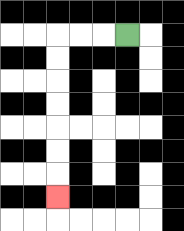{'start': '[5, 1]', 'end': '[2, 8]', 'path_directions': 'L,L,L,D,D,D,D,D,D,D', 'path_coordinates': '[[5, 1], [4, 1], [3, 1], [2, 1], [2, 2], [2, 3], [2, 4], [2, 5], [2, 6], [2, 7], [2, 8]]'}